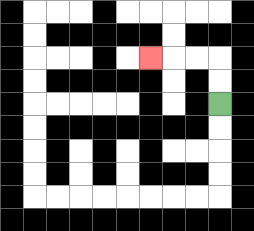{'start': '[9, 4]', 'end': '[6, 2]', 'path_directions': 'U,U,L,L,L', 'path_coordinates': '[[9, 4], [9, 3], [9, 2], [8, 2], [7, 2], [6, 2]]'}